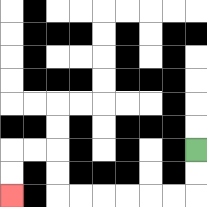{'start': '[8, 6]', 'end': '[0, 8]', 'path_directions': 'D,D,L,L,L,L,L,L,U,U,L,L,D,D', 'path_coordinates': '[[8, 6], [8, 7], [8, 8], [7, 8], [6, 8], [5, 8], [4, 8], [3, 8], [2, 8], [2, 7], [2, 6], [1, 6], [0, 6], [0, 7], [0, 8]]'}